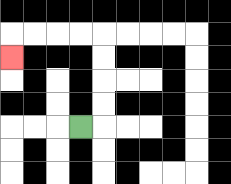{'start': '[3, 5]', 'end': '[0, 2]', 'path_directions': 'R,U,U,U,U,L,L,L,L,D', 'path_coordinates': '[[3, 5], [4, 5], [4, 4], [4, 3], [4, 2], [4, 1], [3, 1], [2, 1], [1, 1], [0, 1], [0, 2]]'}